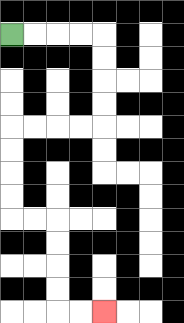{'start': '[0, 1]', 'end': '[4, 13]', 'path_directions': 'R,R,R,R,D,D,D,D,L,L,L,L,D,D,D,D,R,R,D,D,D,D,R,R', 'path_coordinates': '[[0, 1], [1, 1], [2, 1], [3, 1], [4, 1], [4, 2], [4, 3], [4, 4], [4, 5], [3, 5], [2, 5], [1, 5], [0, 5], [0, 6], [0, 7], [0, 8], [0, 9], [1, 9], [2, 9], [2, 10], [2, 11], [2, 12], [2, 13], [3, 13], [4, 13]]'}